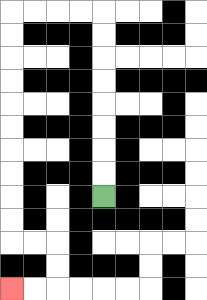{'start': '[4, 8]', 'end': '[0, 12]', 'path_directions': 'U,U,U,U,U,U,U,U,L,L,L,L,D,D,D,D,D,D,D,D,D,D,R,R,D,D,L,L', 'path_coordinates': '[[4, 8], [4, 7], [4, 6], [4, 5], [4, 4], [4, 3], [4, 2], [4, 1], [4, 0], [3, 0], [2, 0], [1, 0], [0, 0], [0, 1], [0, 2], [0, 3], [0, 4], [0, 5], [0, 6], [0, 7], [0, 8], [0, 9], [0, 10], [1, 10], [2, 10], [2, 11], [2, 12], [1, 12], [0, 12]]'}